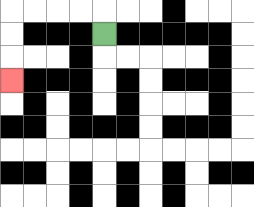{'start': '[4, 1]', 'end': '[0, 3]', 'path_directions': 'U,L,L,L,L,D,D,D', 'path_coordinates': '[[4, 1], [4, 0], [3, 0], [2, 0], [1, 0], [0, 0], [0, 1], [0, 2], [0, 3]]'}